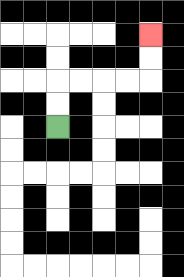{'start': '[2, 5]', 'end': '[6, 1]', 'path_directions': 'U,U,R,R,R,R,U,U', 'path_coordinates': '[[2, 5], [2, 4], [2, 3], [3, 3], [4, 3], [5, 3], [6, 3], [6, 2], [6, 1]]'}